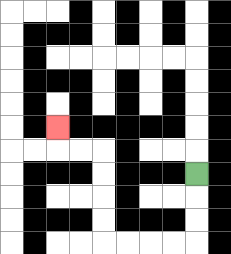{'start': '[8, 7]', 'end': '[2, 5]', 'path_directions': 'D,D,D,L,L,L,L,U,U,U,U,L,L,U', 'path_coordinates': '[[8, 7], [8, 8], [8, 9], [8, 10], [7, 10], [6, 10], [5, 10], [4, 10], [4, 9], [4, 8], [4, 7], [4, 6], [3, 6], [2, 6], [2, 5]]'}